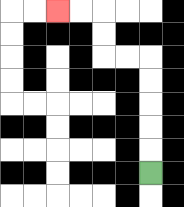{'start': '[6, 7]', 'end': '[2, 0]', 'path_directions': 'U,U,U,U,U,L,L,U,U,L,L', 'path_coordinates': '[[6, 7], [6, 6], [6, 5], [6, 4], [6, 3], [6, 2], [5, 2], [4, 2], [4, 1], [4, 0], [3, 0], [2, 0]]'}